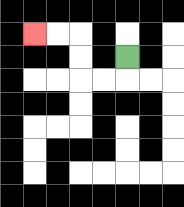{'start': '[5, 2]', 'end': '[1, 1]', 'path_directions': 'D,L,L,U,U,L,L', 'path_coordinates': '[[5, 2], [5, 3], [4, 3], [3, 3], [3, 2], [3, 1], [2, 1], [1, 1]]'}